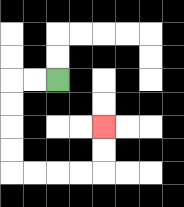{'start': '[2, 3]', 'end': '[4, 5]', 'path_directions': 'L,L,D,D,D,D,R,R,R,R,U,U', 'path_coordinates': '[[2, 3], [1, 3], [0, 3], [0, 4], [0, 5], [0, 6], [0, 7], [1, 7], [2, 7], [3, 7], [4, 7], [4, 6], [4, 5]]'}